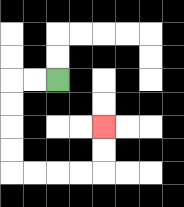{'start': '[2, 3]', 'end': '[4, 5]', 'path_directions': 'L,L,D,D,D,D,R,R,R,R,U,U', 'path_coordinates': '[[2, 3], [1, 3], [0, 3], [0, 4], [0, 5], [0, 6], [0, 7], [1, 7], [2, 7], [3, 7], [4, 7], [4, 6], [4, 5]]'}